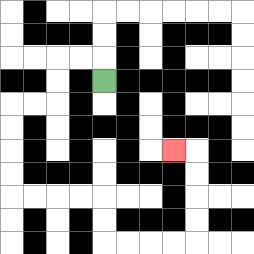{'start': '[4, 3]', 'end': '[7, 6]', 'path_directions': 'U,L,L,D,D,L,L,D,D,D,D,R,R,R,R,D,D,R,R,R,R,U,U,U,U,L', 'path_coordinates': '[[4, 3], [4, 2], [3, 2], [2, 2], [2, 3], [2, 4], [1, 4], [0, 4], [0, 5], [0, 6], [0, 7], [0, 8], [1, 8], [2, 8], [3, 8], [4, 8], [4, 9], [4, 10], [5, 10], [6, 10], [7, 10], [8, 10], [8, 9], [8, 8], [8, 7], [8, 6], [7, 6]]'}